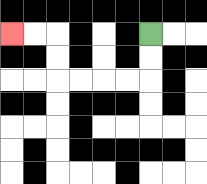{'start': '[6, 1]', 'end': '[0, 1]', 'path_directions': 'D,D,L,L,L,L,U,U,L,L', 'path_coordinates': '[[6, 1], [6, 2], [6, 3], [5, 3], [4, 3], [3, 3], [2, 3], [2, 2], [2, 1], [1, 1], [0, 1]]'}